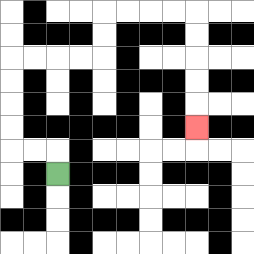{'start': '[2, 7]', 'end': '[8, 5]', 'path_directions': 'U,L,L,U,U,U,U,R,R,R,R,U,U,R,R,R,R,D,D,D,D,D', 'path_coordinates': '[[2, 7], [2, 6], [1, 6], [0, 6], [0, 5], [0, 4], [0, 3], [0, 2], [1, 2], [2, 2], [3, 2], [4, 2], [4, 1], [4, 0], [5, 0], [6, 0], [7, 0], [8, 0], [8, 1], [8, 2], [8, 3], [8, 4], [8, 5]]'}